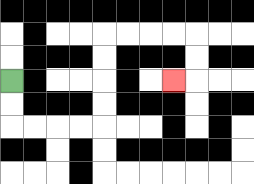{'start': '[0, 3]', 'end': '[7, 3]', 'path_directions': 'D,D,R,R,R,R,U,U,U,U,R,R,R,R,D,D,L', 'path_coordinates': '[[0, 3], [0, 4], [0, 5], [1, 5], [2, 5], [3, 5], [4, 5], [4, 4], [4, 3], [4, 2], [4, 1], [5, 1], [6, 1], [7, 1], [8, 1], [8, 2], [8, 3], [7, 3]]'}